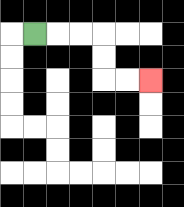{'start': '[1, 1]', 'end': '[6, 3]', 'path_directions': 'R,R,R,D,D,R,R', 'path_coordinates': '[[1, 1], [2, 1], [3, 1], [4, 1], [4, 2], [4, 3], [5, 3], [6, 3]]'}